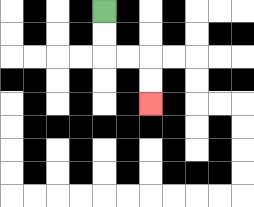{'start': '[4, 0]', 'end': '[6, 4]', 'path_directions': 'D,D,R,R,D,D', 'path_coordinates': '[[4, 0], [4, 1], [4, 2], [5, 2], [6, 2], [6, 3], [6, 4]]'}